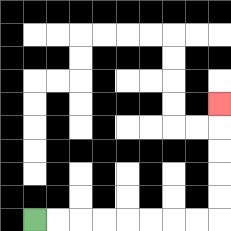{'start': '[1, 9]', 'end': '[9, 4]', 'path_directions': 'R,R,R,R,R,R,R,R,U,U,U,U,U', 'path_coordinates': '[[1, 9], [2, 9], [3, 9], [4, 9], [5, 9], [6, 9], [7, 9], [8, 9], [9, 9], [9, 8], [9, 7], [9, 6], [9, 5], [9, 4]]'}